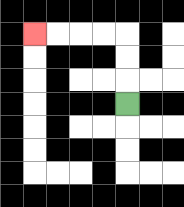{'start': '[5, 4]', 'end': '[1, 1]', 'path_directions': 'U,U,U,L,L,L,L', 'path_coordinates': '[[5, 4], [5, 3], [5, 2], [5, 1], [4, 1], [3, 1], [2, 1], [1, 1]]'}